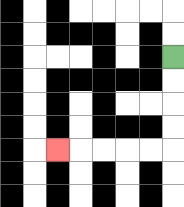{'start': '[7, 2]', 'end': '[2, 6]', 'path_directions': 'D,D,D,D,L,L,L,L,L', 'path_coordinates': '[[7, 2], [7, 3], [7, 4], [7, 5], [7, 6], [6, 6], [5, 6], [4, 6], [3, 6], [2, 6]]'}